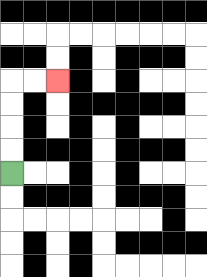{'start': '[0, 7]', 'end': '[2, 3]', 'path_directions': 'U,U,U,U,R,R', 'path_coordinates': '[[0, 7], [0, 6], [0, 5], [0, 4], [0, 3], [1, 3], [2, 3]]'}